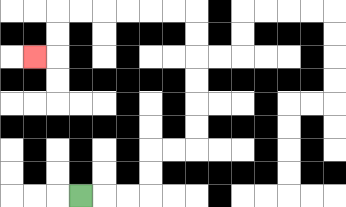{'start': '[3, 8]', 'end': '[1, 2]', 'path_directions': 'R,R,R,U,U,R,R,U,U,U,U,U,U,L,L,L,L,L,L,D,D,L', 'path_coordinates': '[[3, 8], [4, 8], [5, 8], [6, 8], [6, 7], [6, 6], [7, 6], [8, 6], [8, 5], [8, 4], [8, 3], [8, 2], [8, 1], [8, 0], [7, 0], [6, 0], [5, 0], [4, 0], [3, 0], [2, 0], [2, 1], [2, 2], [1, 2]]'}